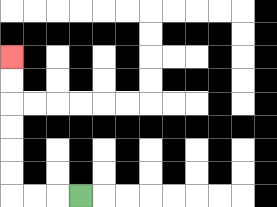{'start': '[3, 8]', 'end': '[0, 2]', 'path_directions': 'L,L,L,U,U,U,U,U,U', 'path_coordinates': '[[3, 8], [2, 8], [1, 8], [0, 8], [0, 7], [0, 6], [0, 5], [0, 4], [0, 3], [0, 2]]'}